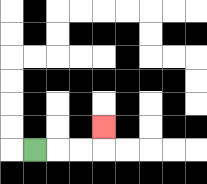{'start': '[1, 6]', 'end': '[4, 5]', 'path_directions': 'R,R,R,U', 'path_coordinates': '[[1, 6], [2, 6], [3, 6], [4, 6], [4, 5]]'}